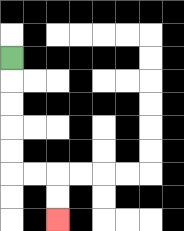{'start': '[0, 2]', 'end': '[2, 9]', 'path_directions': 'D,D,D,D,D,R,R,D,D', 'path_coordinates': '[[0, 2], [0, 3], [0, 4], [0, 5], [0, 6], [0, 7], [1, 7], [2, 7], [2, 8], [2, 9]]'}